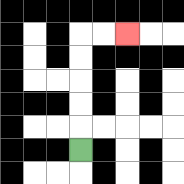{'start': '[3, 6]', 'end': '[5, 1]', 'path_directions': 'U,U,U,U,U,R,R', 'path_coordinates': '[[3, 6], [3, 5], [3, 4], [3, 3], [3, 2], [3, 1], [4, 1], [5, 1]]'}